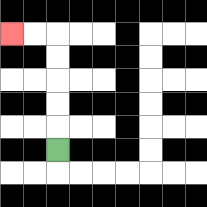{'start': '[2, 6]', 'end': '[0, 1]', 'path_directions': 'U,U,U,U,U,L,L', 'path_coordinates': '[[2, 6], [2, 5], [2, 4], [2, 3], [2, 2], [2, 1], [1, 1], [0, 1]]'}